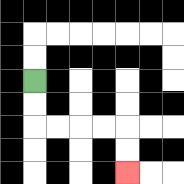{'start': '[1, 3]', 'end': '[5, 7]', 'path_directions': 'D,D,R,R,R,R,D,D', 'path_coordinates': '[[1, 3], [1, 4], [1, 5], [2, 5], [3, 5], [4, 5], [5, 5], [5, 6], [5, 7]]'}